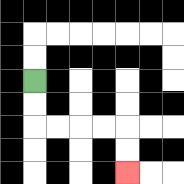{'start': '[1, 3]', 'end': '[5, 7]', 'path_directions': 'D,D,R,R,R,R,D,D', 'path_coordinates': '[[1, 3], [1, 4], [1, 5], [2, 5], [3, 5], [4, 5], [5, 5], [5, 6], [5, 7]]'}